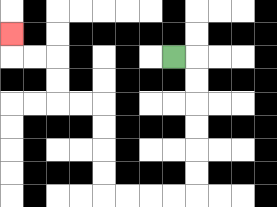{'start': '[7, 2]', 'end': '[0, 1]', 'path_directions': 'R,D,D,D,D,D,D,L,L,L,L,U,U,U,U,L,L,U,U,L,L,U', 'path_coordinates': '[[7, 2], [8, 2], [8, 3], [8, 4], [8, 5], [8, 6], [8, 7], [8, 8], [7, 8], [6, 8], [5, 8], [4, 8], [4, 7], [4, 6], [4, 5], [4, 4], [3, 4], [2, 4], [2, 3], [2, 2], [1, 2], [0, 2], [0, 1]]'}